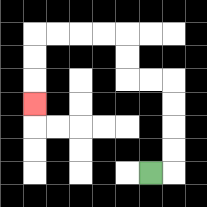{'start': '[6, 7]', 'end': '[1, 4]', 'path_directions': 'R,U,U,U,U,L,L,U,U,L,L,L,L,D,D,D', 'path_coordinates': '[[6, 7], [7, 7], [7, 6], [7, 5], [7, 4], [7, 3], [6, 3], [5, 3], [5, 2], [5, 1], [4, 1], [3, 1], [2, 1], [1, 1], [1, 2], [1, 3], [1, 4]]'}